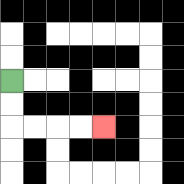{'start': '[0, 3]', 'end': '[4, 5]', 'path_directions': 'D,D,R,R,R,R', 'path_coordinates': '[[0, 3], [0, 4], [0, 5], [1, 5], [2, 5], [3, 5], [4, 5]]'}